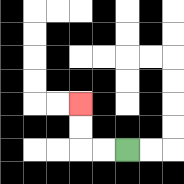{'start': '[5, 6]', 'end': '[3, 4]', 'path_directions': 'L,L,U,U', 'path_coordinates': '[[5, 6], [4, 6], [3, 6], [3, 5], [3, 4]]'}